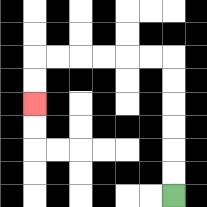{'start': '[7, 8]', 'end': '[1, 4]', 'path_directions': 'U,U,U,U,U,U,L,L,L,L,L,L,D,D', 'path_coordinates': '[[7, 8], [7, 7], [7, 6], [7, 5], [7, 4], [7, 3], [7, 2], [6, 2], [5, 2], [4, 2], [3, 2], [2, 2], [1, 2], [1, 3], [1, 4]]'}